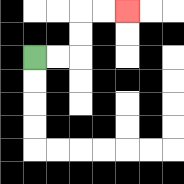{'start': '[1, 2]', 'end': '[5, 0]', 'path_directions': 'R,R,U,U,R,R', 'path_coordinates': '[[1, 2], [2, 2], [3, 2], [3, 1], [3, 0], [4, 0], [5, 0]]'}